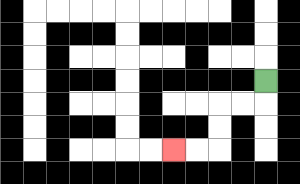{'start': '[11, 3]', 'end': '[7, 6]', 'path_directions': 'D,L,L,D,D,L,L', 'path_coordinates': '[[11, 3], [11, 4], [10, 4], [9, 4], [9, 5], [9, 6], [8, 6], [7, 6]]'}